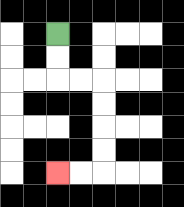{'start': '[2, 1]', 'end': '[2, 7]', 'path_directions': 'D,D,R,R,D,D,D,D,L,L', 'path_coordinates': '[[2, 1], [2, 2], [2, 3], [3, 3], [4, 3], [4, 4], [4, 5], [4, 6], [4, 7], [3, 7], [2, 7]]'}